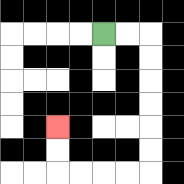{'start': '[4, 1]', 'end': '[2, 5]', 'path_directions': 'R,R,D,D,D,D,D,D,L,L,L,L,U,U', 'path_coordinates': '[[4, 1], [5, 1], [6, 1], [6, 2], [6, 3], [6, 4], [6, 5], [6, 6], [6, 7], [5, 7], [4, 7], [3, 7], [2, 7], [2, 6], [2, 5]]'}